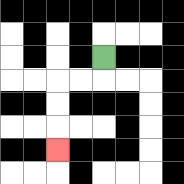{'start': '[4, 2]', 'end': '[2, 6]', 'path_directions': 'D,L,L,D,D,D', 'path_coordinates': '[[4, 2], [4, 3], [3, 3], [2, 3], [2, 4], [2, 5], [2, 6]]'}